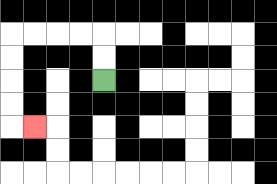{'start': '[4, 3]', 'end': '[1, 5]', 'path_directions': 'U,U,L,L,L,L,D,D,D,D,R', 'path_coordinates': '[[4, 3], [4, 2], [4, 1], [3, 1], [2, 1], [1, 1], [0, 1], [0, 2], [0, 3], [0, 4], [0, 5], [1, 5]]'}